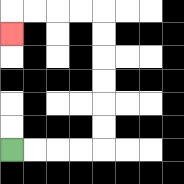{'start': '[0, 6]', 'end': '[0, 1]', 'path_directions': 'R,R,R,R,U,U,U,U,U,U,L,L,L,L,D', 'path_coordinates': '[[0, 6], [1, 6], [2, 6], [3, 6], [4, 6], [4, 5], [4, 4], [4, 3], [4, 2], [4, 1], [4, 0], [3, 0], [2, 0], [1, 0], [0, 0], [0, 1]]'}